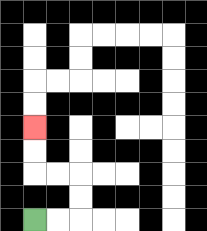{'start': '[1, 9]', 'end': '[1, 5]', 'path_directions': 'R,R,U,U,L,L,U,U', 'path_coordinates': '[[1, 9], [2, 9], [3, 9], [3, 8], [3, 7], [2, 7], [1, 7], [1, 6], [1, 5]]'}